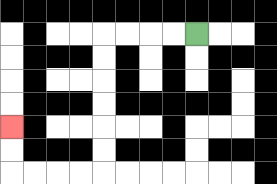{'start': '[8, 1]', 'end': '[0, 5]', 'path_directions': 'L,L,L,L,D,D,D,D,D,D,L,L,L,L,U,U', 'path_coordinates': '[[8, 1], [7, 1], [6, 1], [5, 1], [4, 1], [4, 2], [4, 3], [4, 4], [4, 5], [4, 6], [4, 7], [3, 7], [2, 7], [1, 7], [0, 7], [0, 6], [0, 5]]'}